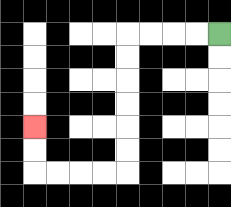{'start': '[9, 1]', 'end': '[1, 5]', 'path_directions': 'L,L,L,L,D,D,D,D,D,D,L,L,L,L,U,U', 'path_coordinates': '[[9, 1], [8, 1], [7, 1], [6, 1], [5, 1], [5, 2], [5, 3], [5, 4], [5, 5], [5, 6], [5, 7], [4, 7], [3, 7], [2, 7], [1, 7], [1, 6], [1, 5]]'}